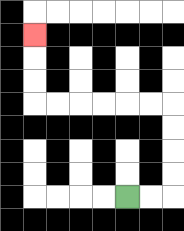{'start': '[5, 8]', 'end': '[1, 1]', 'path_directions': 'R,R,U,U,U,U,L,L,L,L,L,L,U,U,U', 'path_coordinates': '[[5, 8], [6, 8], [7, 8], [7, 7], [7, 6], [7, 5], [7, 4], [6, 4], [5, 4], [4, 4], [3, 4], [2, 4], [1, 4], [1, 3], [1, 2], [1, 1]]'}